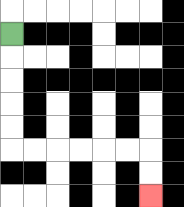{'start': '[0, 1]', 'end': '[6, 8]', 'path_directions': 'D,D,D,D,D,R,R,R,R,R,R,D,D', 'path_coordinates': '[[0, 1], [0, 2], [0, 3], [0, 4], [0, 5], [0, 6], [1, 6], [2, 6], [3, 6], [4, 6], [5, 6], [6, 6], [6, 7], [6, 8]]'}